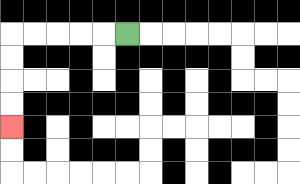{'start': '[5, 1]', 'end': '[0, 5]', 'path_directions': 'L,L,L,L,L,D,D,D,D', 'path_coordinates': '[[5, 1], [4, 1], [3, 1], [2, 1], [1, 1], [0, 1], [0, 2], [0, 3], [0, 4], [0, 5]]'}